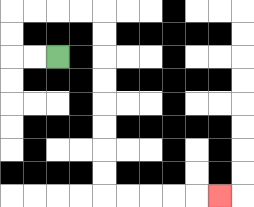{'start': '[2, 2]', 'end': '[9, 8]', 'path_directions': 'L,L,U,U,R,R,R,R,D,D,D,D,D,D,D,D,R,R,R,R,R', 'path_coordinates': '[[2, 2], [1, 2], [0, 2], [0, 1], [0, 0], [1, 0], [2, 0], [3, 0], [4, 0], [4, 1], [4, 2], [4, 3], [4, 4], [4, 5], [4, 6], [4, 7], [4, 8], [5, 8], [6, 8], [7, 8], [8, 8], [9, 8]]'}